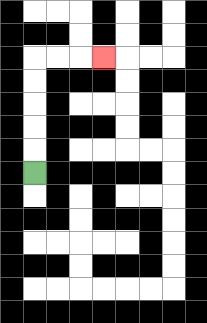{'start': '[1, 7]', 'end': '[4, 2]', 'path_directions': 'U,U,U,U,U,R,R,R', 'path_coordinates': '[[1, 7], [1, 6], [1, 5], [1, 4], [1, 3], [1, 2], [2, 2], [3, 2], [4, 2]]'}